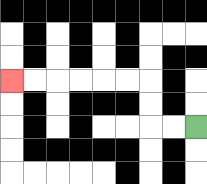{'start': '[8, 5]', 'end': '[0, 3]', 'path_directions': 'L,L,U,U,L,L,L,L,L,L', 'path_coordinates': '[[8, 5], [7, 5], [6, 5], [6, 4], [6, 3], [5, 3], [4, 3], [3, 3], [2, 3], [1, 3], [0, 3]]'}